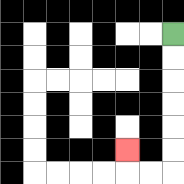{'start': '[7, 1]', 'end': '[5, 6]', 'path_directions': 'D,D,D,D,D,D,L,L,U', 'path_coordinates': '[[7, 1], [7, 2], [7, 3], [7, 4], [7, 5], [7, 6], [7, 7], [6, 7], [5, 7], [5, 6]]'}